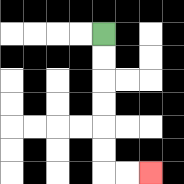{'start': '[4, 1]', 'end': '[6, 7]', 'path_directions': 'D,D,D,D,D,D,R,R', 'path_coordinates': '[[4, 1], [4, 2], [4, 3], [4, 4], [4, 5], [4, 6], [4, 7], [5, 7], [6, 7]]'}